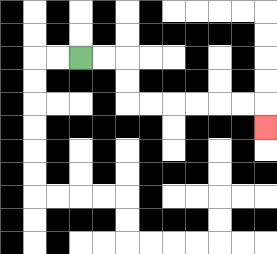{'start': '[3, 2]', 'end': '[11, 5]', 'path_directions': 'R,R,D,D,R,R,R,R,R,R,D', 'path_coordinates': '[[3, 2], [4, 2], [5, 2], [5, 3], [5, 4], [6, 4], [7, 4], [8, 4], [9, 4], [10, 4], [11, 4], [11, 5]]'}